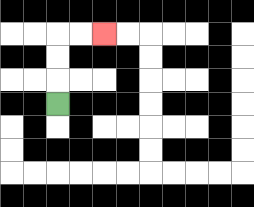{'start': '[2, 4]', 'end': '[4, 1]', 'path_directions': 'U,U,U,R,R', 'path_coordinates': '[[2, 4], [2, 3], [2, 2], [2, 1], [3, 1], [4, 1]]'}